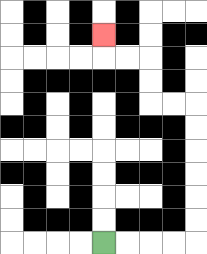{'start': '[4, 10]', 'end': '[4, 1]', 'path_directions': 'R,R,R,R,U,U,U,U,U,U,L,L,U,U,L,L,U', 'path_coordinates': '[[4, 10], [5, 10], [6, 10], [7, 10], [8, 10], [8, 9], [8, 8], [8, 7], [8, 6], [8, 5], [8, 4], [7, 4], [6, 4], [6, 3], [6, 2], [5, 2], [4, 2], [4, 1]]'}